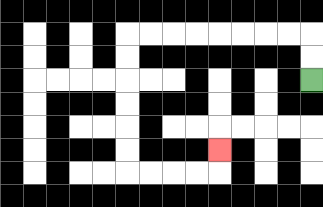{'start': '[13, 3]', 'end': '[9, 6]', 'path_directions': 'U,U,L,L,L,L,L,L,L,L,D,D,D,D,D,D,R,R,R,R,U', 'path_coordinates': '[[13, 3], [13, 2], [13, 1], [12, 1], [11, 1], [10, 1], [9, 1], [8, 1], [7, 1], [6, 1], [5, 1], [5, 2], [5, 3], [5, 4], [5, 5], [5, 6], [5, 7], [6, 7], [7, 7], [8, 7], [9, 7], [9, 6]]'}